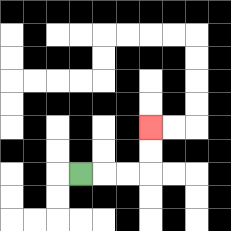{'start': '[3, 7]', 'end': '[6, 5]', 'path_directions': 'R,R,R,U,U', 'path_coordinates': '[[3, 7], [4, 7], [5, 7], [6, 7], [6, 6], [6, 5]]'}